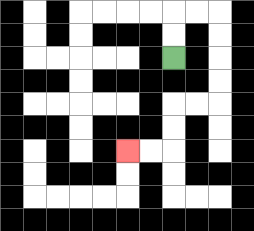{'start': '[7, 2]', 'end': '[5, 6]', 'path_directions': 'U,U,R,R,D,D,D,D,L,L,D,D,L,L', 'path_coordinates': '[[7, 2], [7, 1], [7, 0], [8, 0], [9, 0], [9, 1], [9, 2], [9, 3], [9, 4], [8, 4], [7, 4], [7, 5], [7, 6], [6, 6], [5, 6]]'}